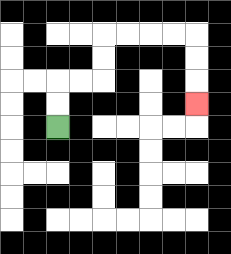{'start': '[2, 5]', 'end': '[8, 4]', 'path_directions': 'U,U,R,R,U,U,R,R,R,R,D,D,D', 'path_coordinates': '[[2, 5], [2, 4], [2, 3], [3, 3], [4, 3], [4, 2], [4, 1], [5, 1], [6, 1], [7, 1], [8, 1], [8, 2], [8, 3], [8, 4]]'}